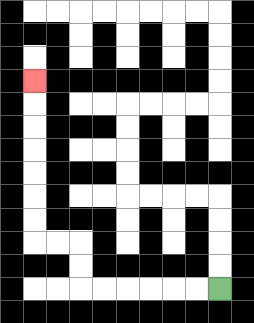{'start': '[9, 12]', 'end': '[1, 3]', 'path_directions': 'L,L,L,L,L,L,U,U,L,L,U,U,U,U,U,U,U', 'path_coordinates': '[[9, 12], [8, 12], [7, 12], [6, 12], [5, 12], [4, 12], [3, 12], [3, 11], [3, 10], [2, 10], [1, 10], [1, 9], [1, 8], [1, 7], [1, 6], [1, 5], [1, 4], [1, 3]]'}